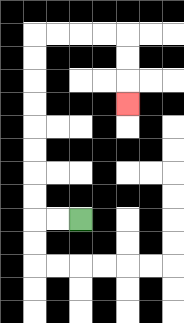{'start': '[3, 9]', 'end': '[5, 4]', 'path_directions': 'L,L,U,U,U,U,U,U,U,U,R,R,R,R,D,D,D', 'path_coordinates': '[[3, 9], [2, 9], [1, 9], [1, 8], [1, 7], [1, 6], [1, 5], [1, 4], [1, 3], [1, 2], [1, 1], [2, 1], [3, 1], [4, 1], [5, 1], [5, 2], [5, 3], [5, 4]]'}